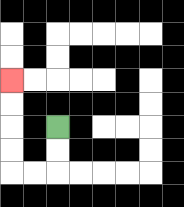{'start': '[2, 5]', 'end': '[0, 3]', 'path_directions': 'D,D,L,L,U,U,U,U', 'path_coordinates': '[[2, 5], [2, 6], [2, 7], [1, 7], [0, 7], [0, 6], [0, 5], [0, 4], [0, 3]]'}